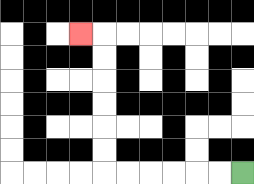{'start': '[10, 7]', 'end': '[3, 1]', 'path_directions': 'L,L,L,L,L,L,U,U,U,U,U,U,L', 'path_coordinates': '[[10, 7], [9, 7], [8, 7], [7, 7], [6, 7], [5, 7], [4, 7], [4, 6], [4, 5], [4, 4], [4, 3], [4, 2], [4, 1], [3, 1]]'}